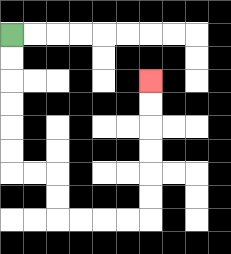{'start': '[0, 1]', 'end': '[6, 3]', 'path_directions': 'D,D,D,D,D,D,R,R,D,D,R,R,R,R,U,U,U,U,U,U', 'path_coordinates': '[[0, 1], [0, 2], [0, 3], [0, 4], [0, 5], [0, 6], [0, 7], [1, 7], [2, 7], [2, 8], [2, 9], [3, 9], [4, 9], [5, 9], [6, 9], [6, 8], [6, 7], [6, 6], [6, 5], [6, 4], [6, 3]]'}